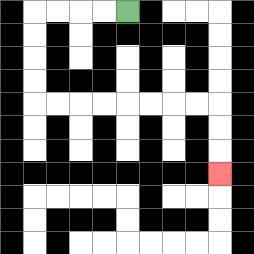{'start': '[5, 0]', 'end': '[9, 7]', 'path_directions': 'L,L,L,L,D,D,D,D,R,R,R,R,R,R,R,R,D,D,D', 'path_coordinates': '[[5, 0], [4, 0], [3, 0], [2, 0], [1, 0], [1, 1], [1, 2], [1, 3], [1, 4], [2, 4], [3, 4], [4, 4], [5, 4], [6, 4], [7, 4], [8, 4], [9, 4], [9, 5], [9, 6], [9, 7]]'}